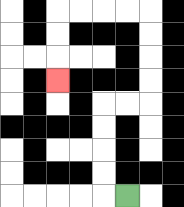{'start': '[5, 8]', 'end': '[2, 3]', 'path_directions': 'L,U,U,U,U,R,R,U,U,U,U,L,L,L,L,D,D,D', 'path_coordinates': '[[5, 8], [4, 8], [4, 7], [4, 6], [4, 5], [4, 4], [5, 4], [6, 4], [6, 3], [6, 2], [6, 1], [6, 0], [5, 0], [4, 0], [3, 0], [2, 0], [2, 1], [2, 2], [2, 3]]'}